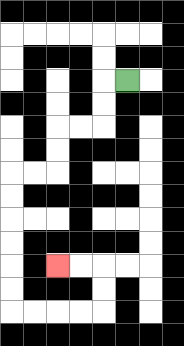{'start': '[5, 3]', 'end': '[2, 11]', 'path_directions': 'L,D,D,L,L,D,D,L,L,D,D,D,D,D,D,R,R,R,R,U,U,L,L', 'path_coordinates': '[[5, 3], [4, 3], [4, 4], [4, 5], [3, 5], [2, 5], [2, 6], [2, 7], [1, 7], [0, 7], [0, 8], [0, 9], [0, 10], [0, 11], [0, 12], [0, 13], [1, 13], [2, 13], [3, 13], [4, 13], [4, 12], [4, 11], [3, 11], [2, 11]]'}